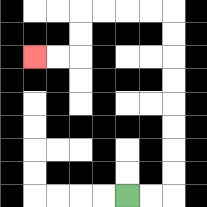{'start': '[5, 8]', 'end': '[1, 2]', 'path_directions': 'R,R,U,U,U,U,U,U,U,U,L,L,L,L,D,D,L,L', 'path_coordinates': '[[5, 8], [6, 8], [7, 8], [7, 7], [7, 6], [7, 5], [7, 4], [7, 3], [7, 2], [7, 1], [7, 0], [6, 0], [5, 0], [4, 0], [3, 0], [3, 1], [3, 2], [2, 2], [1, 2]]'}